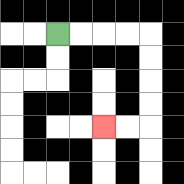{'start': '[2, 1]', 'end': '[4, 5]', 'path_directions': 'R,R,R,R,D,D,D,D,L,L', 'path_coordinates': '[[2, 1], [3, 1], [4, 1], [5, 1], [6, 1], [6, 2], [6, 3], [6, 4], [6, 5], [5, 5], [4, 5]]'}